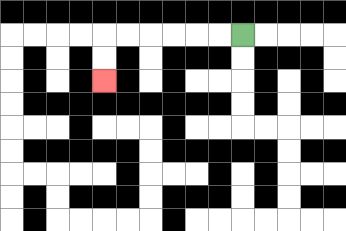{'start': '[10, 1]', 'end': '[4, 3]', 'path_directions': 'L,L,L,L,L,L,D,D', 'path_coordinates': '[[10, 1], [9, 1], [8, 1], [7, 1], [6, 1], [5, 1], [4, 1], [4, 2], [4, 3]]'}